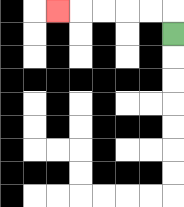{'start': '[7, 1]', 'end': '[2, 0]', 'path_directions': 'U,L,L,L,L,L', 'path_coordinates': '[[7, 1], [7, 0], [6, 0], [5, 0], [4, 0], [3, 0], [2, 0]]'}